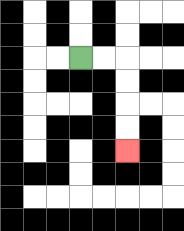{'start': '[3, 2]', 'end': '[5, 6]', 'path_directions': 'R,R,D,D,D,D', 'path_coordinates': '[[3, 2], [4, 2], [5, 2], [5, 3], [5, 4], [5, 5], [5, 6]]'}